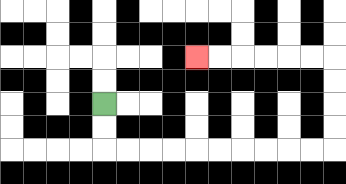{'start': '[4, 4]', 'end': '[8, 2]', 'path_directions': 'D,D,R,R,R,R,R,R,R,R,R,R,U,U,U,U,L,L,L,L,L,L', 'path_coordinates': '[[4, 4], [4, 5], [4, 6], [5, 6], [6, 6], [7, 6], [8, 6], [9, 6], [10, 6], [11, 6], [12, 6], [13, 6], [14, 6], [14, 5], [14, 4], [14, 3], [14, 2], [13, 2], [12, 2], [11, 2], [10, 2], [9, 2], [8, 2]]'}